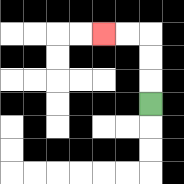{'start': '[6, 4]', 'end': '[4, 1]', 'path_directions': 'U,U,U,L,L', 'path_coordinates': '[[6, 4], [6, 3], [6, 2], [6, 1], [5, 1], [4, 1]]'}